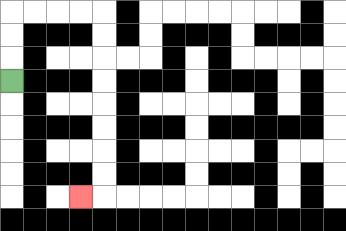{'start': '[0, 3]', 'end': '[3, 8]', 'path_directions': 'U,U,U,R,R,R,R,D,D,D,D,D,D,D,D,L', 'path_coordinates': '[[0, 3], [0, 2], [0, 1], [0, 0], [1, 0], [2, 0], [3, 0], [4, 0], [4, 1], [4, 2], [4, 3], [4, 4], [4, 5], [4, 6], [4, 7], [4, 8], [3, 8]]'}